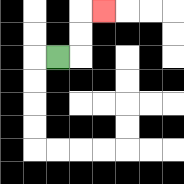{'start': '[2, 2]', 'end': '[4, 0]', 'path_directions': 'R,U,U,R', 'path_coordinates': '[[2, 2], [3, 2], [3, 1], [3, 0], [4, 0]]'}